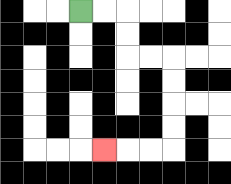{'start': '[3, 0]', 'end': '[4, 6]', 'path_directions': 'R,R,D,D,R,R,D,D,D,D,L,L,L', 'path_coordinates': '[[3, 0], [4, 0], [5, 0], [5, 1], [5, 2], [6, 2], [7, 2], [7, 3], [7, 4], [7, 5], [7, 6], [6, 6], [5, 6], [4, 6]]'}